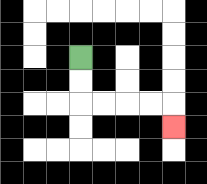{'start': '[3, 2]', 'end': '[7, 5]', 'path_directions': 'D,D,R,R,R,R,D', 'path_coordinates': '[[3, 2], [3, 3], [3, 4], [4, 4], [5, 4], [6, 4], [7, 4], [7, 5]]'}